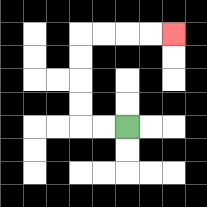{'start': '[5, 5]', 'end': '[7, 1]', 'path_directions': 'L,L,U,U,U,U,R,R,R,R', 'path_coordinates': '[[5, 5], [4, 5], [3, 5], [3, 4], [3, 3], [3, 2], [3, 1], [4, 1], [5, 1], [6, 1], [7, 1]]'}